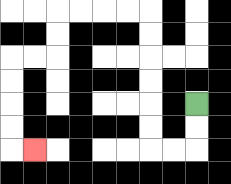{'start': '[8, 4]', 'end': '[1, 6]', 'path_directions': 'D,D,L,L,U,U,U,U,U,U,L,L,L,L,D,D,L,L,D,D,D,D,R', 'path_coordinates': '[[8, 4], [8, 5], [8, 6], [7, 6], [6, 6], [6, 5], [6, 4], [6, 3], [6, 2], [6, 1], [6, 0], [5, 0], [4, 0], [3, 0], [2, 0], [2, 1], [2, 2], [1, 2], [0, 2], [0, 3], [0, 4], [0, 5], [0, 6], [1, 6]]'}